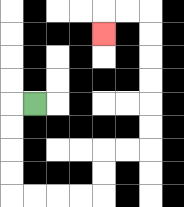{'start': '[1, 4]', 'end': '[4, 1]', 'path_directions': 'L,D,D,D,D,R,R,R,R,U,U,R,R,U,U,U,U,U,U,L,L,D', 'path_coordinates': '[[1, 4], [0, 4], [0, 5], [0, 6], [0, 7], [0, 8], [1, 8], [2, 8], [3, 8], [4, 8], [4, 7], [4, 6], [5, 6], [6, 6], [6, 5], [6, 4], [6, 3], [6, 2], [6, 1], [6, 0], [5, 0], [4, 0], [4, 1]]'}